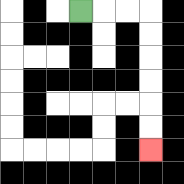{'start': '[3, 0]', 'end': '[6, 6]', 'path_directions': 'R,R,R,D,D,D,D,D,D', 'path_coordinates': '[[3, 0], [4, 0], [5, 0], [6, 0], [6, 1], [6, 2], [6, 3], [6, 4], [6, 5], [6, 6]]'}